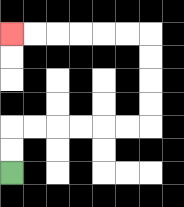{'start': '[0, 7]', 'end': '[0, 1]', 'path_directions': 'U,U,R,R,R,R,R,R,U,U,U,U,L,L,L,L,L,L', 'path_coordinates': '[[0, 7], [0, 6], [0, 5], [1, 5], [2, 5], [3, 5], [4, 5], [5, 5], [6, 5], [6, 4], [6, 3], [6, 2], [6, 1], [5, 1], [4, 1], [3, 1], [2, 1], [1, 1], [0, 1]]'}